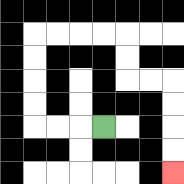{'start': '[4, 5]', 'end': '[7, 7]', 'path_directions': 'L,L,L,U,U,U,U,R,R,R,R,D,D,R,R,D,D,D,D', 'path_coordinates': '[[4, 5], [3, 5], [2, 5], [1, 5], [1, 4], [1, 3], [1, 2], [1, 1], [2, 1], [3, 1], [4, 1], [5, 1], [5, 2], [5, 3], [6, 3], [7, 3], [7, 4], [7, 5], [7, 6], [7, 7]]'}